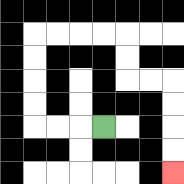{'start': '[4, 5]', 'end': '[7, 7]', 'path_directions': 'L,L,L,U,U,U,U,R,R,R,R,D,D,R,R,D,D,D,D', 'path_coordinates': '[[4, 5], [3, 5], [2, 5], [1, 5], [1, 4], [1, 3], [1, 2], [1, 1], [2, 1], [3, 1], [4, 1], [5, 1], [5, 2], [5, 3], [6, 3], [7, 3], [7, 4], [7, 5], [7, 6], [7, 7]]'}